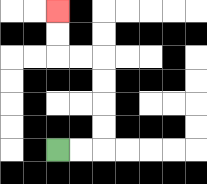{'start': '[2, 6]', 'end': '[2, 0]', 'path_directions': 'R,R,U,U,U,U,L,L,U,U', 'path_coordinates': '[[2, 6], [3, 6], [4, 6], [4, 5], [4, 4], [4, 3], [4, 2], [3, 2], [2, 2], [2, 1], [2, 0]]'}